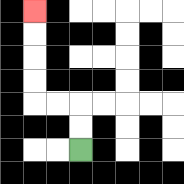{'start': '[3, 6]', 'end': '[1, 0]', 'path_directions': 'U,U,L,L,U,U,U,U', 'path_coordinates': '[[3, 6], [3, 5], [3, 4], [2, 4], [1, 4], [1, 3], [1, 2], [1, 1], [1, 0]]'}